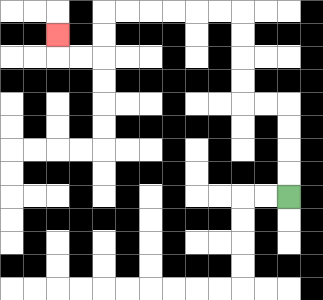{'start': '[12, 8]', 'end': '[2, 1]', 'path_directions': 'U,U,U,U,L,L,U,U,U,U,L,L,L,L,L,L,D,D,L,L,U', 'path_coordinates': '[[12, 8], [12, 7], [12, 6], [12, 5], [12, 4], [11, 4], [10, 4], [10, 3], [10, 2], [10, 1], [10, 0], [9, 0], [8, 0], [7, 0], [6, 0], [5, 0], [4, 0], [4, 1], [4, 2], [3, 2], [2, 2], [2, 1]]'}